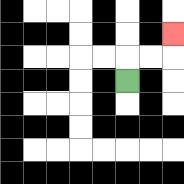{'start': '[5, 3]', 'end': '[7, 1]', 'path_directions': 'U,R,R,U', 'path_coordinates': '[[5, 3], [5, 2], [6, 2], [7, 2], [7, 1]]'}